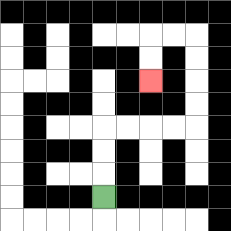{'start': '[4, 8]', 'end': '[6, 3]', 'path_directions': 'U,U,U,R,R,R,R,U,U,U,U,L,L,D,D', 'path_coordinates': '[[4, 8], [4, 7], [4, 6], [4, 5], [5, 5], [6, 5], [7, 5], [8, 5], [8, 4], [8, 3], [8, 2], [8, 1], [7, 1], [6, 1], [6, 2], [6, 3]]'}